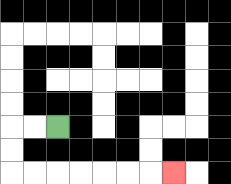{'start': '[2, 5]', 'end': '[7, 7]', 'path_directions': 'L,L,D,D,R,R,R,R,R,R,R', 'path_coordinates': '[[2, 5], [1, 5], [0, 5], [0, 6], [0, 7], [1, 7], [2, 7], [3, 7], [4, 7], [5, 7], [6, 7], [7, 7]]'}